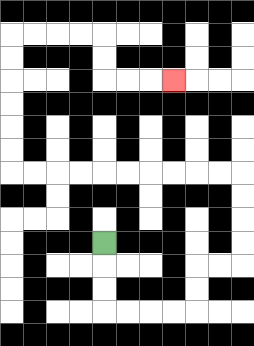{'start': '[4, 10]', 'end': '[7, 3]', 'path_directions': 'D,D,D,R,R,R,R,U,U,R,R,U,U,U,U,L,L,L,L,L,L,L,L,L,L,U,U,U,U,U,U,R,R,R,R,D,D,R,R,R', 'path_coordinates': '[[4, 10], [4, 11], [4, 12], [4, 13], [5, 13], [6, 13], [7, 13], [8, 13], [8, 12], [8, 11], [9, 11], [10, 11], [10, 10], [10, 9], [10, 8], [10, 7], [9, 7], [8, 7], [7, 7], [6, 7], [5, 7], [4, 7], [3, 7], [2, 7], [1, 7], [0, 7], [0, 6], [0, 5], [0, 4], [0, 3], [0, 2], [0, 1], [1, 1], [2, 1], [3, 1], [4, 1], [4, 2], [4, 3], [5, 3], [6, 3], [7, 3]]'}